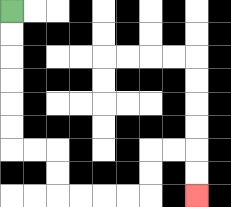{'start': '[0, 0]', 'end': '[8, 8]', 'path_directions': 'D,D,D,D,D,D,R,R,D,D,R,R,R,R,U,U,R,R,D,D', 'path_coordinates': '[[0, 0], [0, 1], [0, 2], [0, 3], [0, 4], [0, 5], [0, 6], [1, 6], [2, 6], [2, 7], [2, 8], [3, 8], [4, 8], [5, 8], [6, 8], [6, 7], [6, 6], [7, 6], [8, 6], [8, 7], [8, 8]]'}